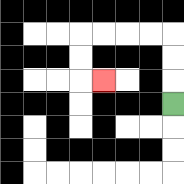{'start': '[7, 4]', 'end': '[4, 3]', 'path_directions': 'U,U,U,L,L,L,L,D,D,R', 'path_coordinates': '[[7, 4], [7, 3], [7, 2], [7, 1], [6, 1], [5, 1], [4, 1], [3, 1], [3, 2], [3, 3], [4, 3]]'}